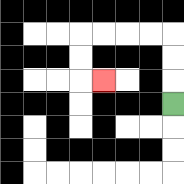{'start': '[7, 4]', 'end': '[4, 3]', 'path_directions': 'U,U,U,L,L,L,L,D,D,R', 'path_coordinates': '[[7, 4], [7, 3], [7, 2], [7, 1], [6, 1], [5, 1], [4, 1], [3, 1], [3, 2], [3, 3], [4, 3]]'}